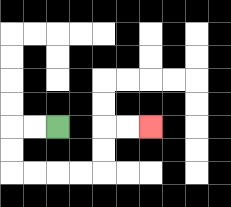{'start': '[2, 5]', 'end': '[6, 5]', 'path_directions': 'L,L,D,D,R,R,R,R,U,U,R,R', 'path_coordinates': '[[2, 5], [1, 5], [0, 5], [0, 6], [0, 7], [1, 7], [2, 7], [3, 7], [4, 7], [4, 6], [4, 5], [5, 5], [6, 5]]'}